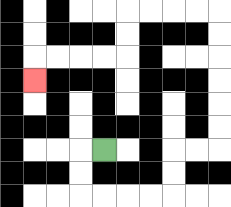{'start': '[4, 6]', 'end': '[1, 3]', 'path_directions': 'L,D,D,R,R,R,R,U,U,R,R,U,U,U,U,U,U,L,L,L,L,D,D,L,L,L,L,D', 'path_coordinates': '[[4, 6], [3, 6], [3, 7], [3, 8], [4, 8], [5, 8], [6, 8], [7, 8], [7, 7], [7, 6], [8, 6], [9, 6], [9, 5], [9, 4], [9, 3], [9, 2], [9, 1], [9, 0], [8, 0], [7, 0], [6, 0], [5, 0], [5, 1], [5, 2], [4, 2], [3, 2], [2, 2], [1, 2], [1, 3]]'}